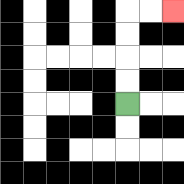{'start': '[5, 4]', 'end': '[7, 0]', 'path_directions': 'U,U,U,U,R,R', 'path_coordinates': '[[5, 4], [5, 3], [5, 2], [5, 1], [5, 0], [6, 0], [7, 0]]'}